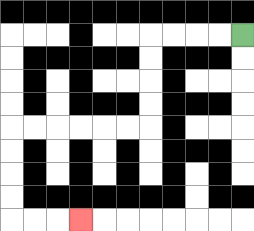{'start': '[10, 1]', 'end': '[3, 9]', 'path_directions': 'L,L,L,L,D,D,D,D,L,L,L,L,L,L,D,D,D,D,R,R,R', 'path_coordinates': '[[10, 1], [9, 1], [8, 1], [7, 1], [6, 1], [6, 2], [6, 3], [6, 4], [6, 5], [5, 5], [4, 5], [3, 5], [2, 5], [1, 5], [0, 5], [0, 6], [0, 7], [0, 8], [0, 9], [1, 9], [2, 9], [3, 9]]'}